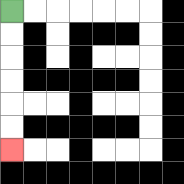{'start': '[0, 0]', 'end': '[0, 6]', 'path_directions': 'D,D,D,D,D,D', 'path_coordinates': '[[0, 0], [0, 1], [0, 2], [0, 3], [0, 4], [0, 5], [0, 6]]'}